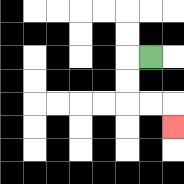{'start': '[6, 2]', 'end': '[7, 5]', 'path_directions': 'L,D,D,R,R,D', 'path_coordinates': '[[6, 2], [5, 2], [5, 3], [5, 4], [6, 4], [7, 4], [7, 5]]'}